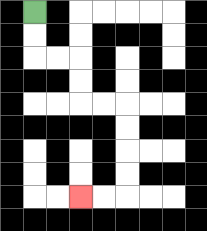{'start': '[1, 0]', 'end': '[3, 8]', 'path_directions': 'D,D,R,R,D,D,R,R,D,D,D,D,L,L', 'path_coordinates': '[[1, 0], [1, 1], [1, 2], [2, 2], [3, 2], [3, 3], [3, 4], [4, 4], [5, 4], [5, 5], [5, 6], [5, 7], [5, 8], [4, 8], [3, 8]]'}